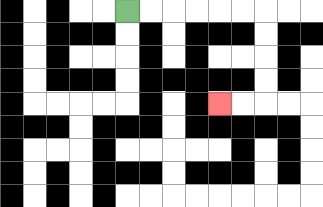{'start': '[5, 0]', 'end': '[9, 4]', 'path_directions': 'R,R,R,R,R,R,D,D,D,D,L,L', 'path_coordinates': '[[5, 0], [6, 0], [7, 0], [8, 0], [9, 0], [10, 0], [11, 0], [11, 1], [11, 2], [11, 3], [11, 4], [10, 4], [9, 4]]'}